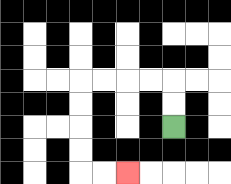{'start': '[7, 5]', 'end': '[5, 7]', 'path_directions': 'U,U,L,L,L,L,D,D,D,D,R,R', 'path_coordinates': '[[7, 5], [7, 4], [7, 3], [6, 3], [5, 3], [4, 3], [3, 3], [3, 4], [3, 5], [3, 6], [3, 7], [4, 7], [5, 7]]'}